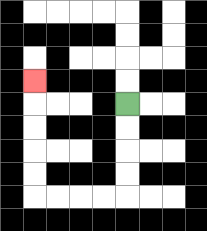{'start': '[5, 4]', 'end': '[1, 3]', 'path_directions': 'D,D,D,D,L,L,L,L,U,U,U,U,U', 'path_coordinates': '[[5, 4], [5, 5], [5, 6], [5, 7], [5, 8], [4, 8], [3, 8], [2, 8], [1, 8], [1, 7], [1, 6], [1, 5], [1, 4], [1, 3]]'}